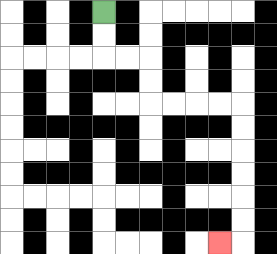{'start': '[4, 0]', 'end': '[9, 10]', 'path_directions': 'D,D,R,R,D,D,R,R,R,R,D,D,D,D,D,D,L', 'path_coordinates': '[[4, 0], [4, 1], [4, 2], [5, 2], [6, 2], [6, 3], [6, 4], [7, 4], [8, 4], [9, 4], [10, 4], [10, 5], [10, 6], [10, 7], [10, 8], [10, 9], [10, 10], [9, 10]]'}